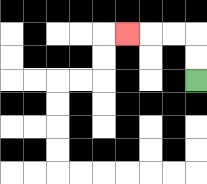{'start': '[8, 3]', 'end': '[5, 1]', 'path_directions': 'U,U,L,L,L', 'path_coordinates': '[[8, 3], [8, 2], [8, 1], [7, 1], [6, 1], [5, 1]]'}